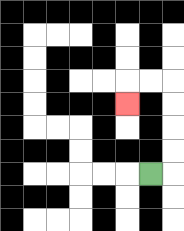{'start': '[6, 7]', 'end': '[5, 4]', 'path_directions': 'R,U,U,U,U,L,L,D', 'path_coordinates': '[[6, 7], [7, 7], [7, 6], [7, 5], [7, 4], [7, 3], [6, 3], [5, 3], [5, 4]]'}